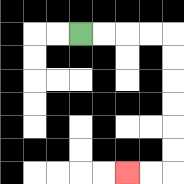{'start': '[3, 1]', 'end': '[5, 7]', 'path_directions': 'R,R,R,R,D,D,D,D,D,D,L,L', 'path_coordinates': '[[3, 1], [4, 1], [5, 1], [6, 1], [7, 1], [7, 2], [7, 3], [7, 4], [7, 5], [7, 6], [7, 7], [6, 7], [5, 7]]'}